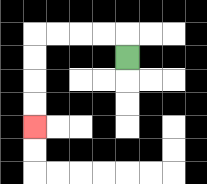{'start': '[5, 2]', 'end': '[1, 5]', 'path_directions': 'U,L,L,L,L,D,D,D,D', 'path_coordinates': '[[5, 2], [5, 1], [4, 1], [3, 1], [2, 1], [1, 1], [1, 2], [1, 3], [1, 4], [1, 5]]'}